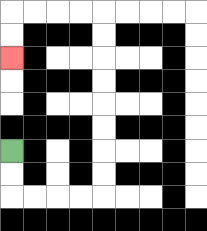{'start': '[0, 6]', 'end': '[0, 2]', 'path_directions': 'D,D,R,R,R,R,U,U,U,U,U,U,U,U,L,L,L,L,D,D', 'path_coordinates': '[[0, 6], [0, 7], [0, 8], [1, 8], [2, 8], [3, 8], [4, 8], [4, 7], [4, 6], [4, 5], [4, 4], [4, 3], [4, 2], [4, 1], [4, 0], [3, 0], [2, 0], [1, 0], [0, 0], [0, 1], [0, 2]]'}